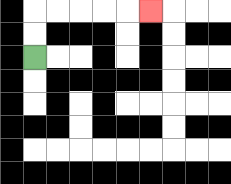{'start': '[1, 2]', 'end': '[6, 0]', 'path_directions': 'U,U,R,R,R,R,R', 'path_coordinates': '[[1, 2], [1, 1], [1, 0], [2, 0], [3, 0], [4, 0], [5, 0], [6, 0]]'}